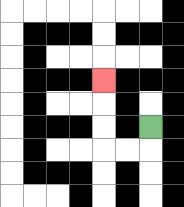{'start': '[6, 5]', 'end': '[4, 3]', 'path_directions': 'D,L,L,U,U,U', 'path_coordinates': '[[6, 5], [6, 6], [5, 6], [4, 6], [4, 5], [4, 4], [4, 3]]'}